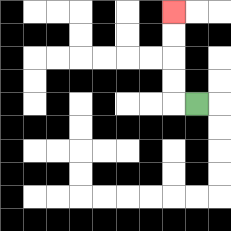{'start': '[8, 4]', 'end': '[7, 0]', 'path_directions': 'L,U,U,U,U', 'path_coordinates': '[[8, 4], [7, 4], [7, 3], [7, 2], [7, 1], [7, 0]]'}